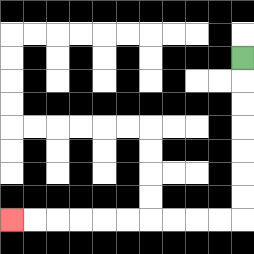{'start': '[10, 2]', 'end': '[0, 9]', 'path_directions': 'D,D,D,D,D,D,D,L,L,L,L,L,L,L,L,L,L', 'path_coordinates': '[[10, 2], [10, 3], [10, 4], [10, 5], [10, 6], [10, 7], [10, 8], [10, 9], [9, 9], [8, 9], [7, 9], [6, 9], [5, 9], [4, 9], [3, 9], [2, 9], [1, 9], [0, 9]]'}